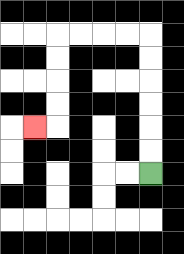{'start': '[6, 7]', 'end': '[1, 5]', 'path_directions': 'U,U,U,U,U,U,L,L,L,L,D,D,D,D,L', 'path_coordinates': '[[6, 7], [6, 6], [6, 5], [6, 4], [6, 3], [6, 2], [6, 1], [5, 1], [4, 1], [3, 1], [2, 1], [2, 2], [2, 3], [2, 4], [2, 5], [1, 5]]'}